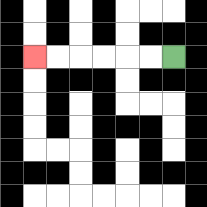{'start': '[7, 2]', 'end': '[1, 2]', 'path_directions': 'L,L,L,L,L,L', 'path_coordinates': '[[7, 2], [6, 2], [5, 2], [4, 2], [3, 2], [2, 2], [1, 2]]'}